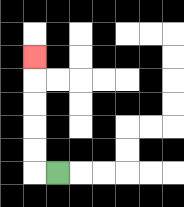{'start': '[2, 7]', 'end': '[1, 2]', 'path_directions': 'L,U,U,U,U,U', 'path_coordinates': '[[2, 7], [1, 7], [1, 6], [1, 5], [1, 4], [1, 3], [1, 2]]'}